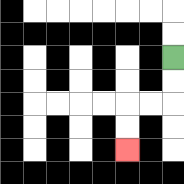{'start': '[7, 2]', 'end': '[5, 6]', 'path_directions': 'D,D,L,L,D,D', 'path_coordinates': '[[7, 2], [7, 3], [7, 4], [6, 4], [5, 4], [5, 5], [5, 6]]'}